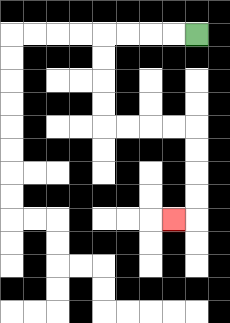{'start': '[8, 1]', 'end': '[7, 9]', 'path_directions': 'L,L,L,L,D,D,D,D,R,R,R,R,D,D,D,D,L', 'path_coordinates': '[[8, 1], [7, 1], [6, 1], [5, 1], [4, 1], [4, 2], [4, 3], [4, 4], [4, 5], [5, 5], [6, 5], [7, 5], [8, 5], [8, 6], [8, 7], [8, 8], [8, 9], [7, 9]]'}